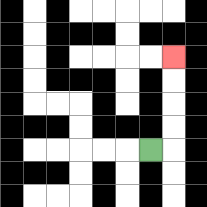{'start': '[6, 6]', 'end': '[7, 2]', 'path_directions': 'R,U,U,U,U', 'path_coordinates': '[[6, 6], [7, 6], [7, 5], [7, 4], [7, 3], [7, 2]]'}